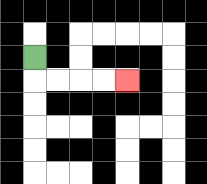{'start': '[1, 2]', 'end': '[5, 3]', 'path_directions': 'D,R,R,R,R', 'path_coordinates': '[[1, 2], [1, 3], [2, 3], [3, 3], [4, 3], [5, 3]]'}